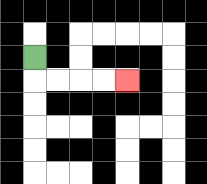{'start': '[1, 2]', 'end': '[5, 3]', 'path_directions': 'D,R,R,R,R', 'path_coordinates': '[[1, 2], [1, 3], [2, 3], [3, 3], [4, 3], [5, 3]]'}